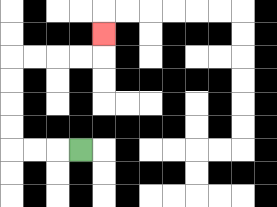{'start': '[3, 6]', 'end': '[4, 1]', 'path_directions': 'L,L,L,U,U,U,U,R,R,R,R,U', 'path_coordinates': '[[3, 6], [2, 6], [1, 6], [0, 6], [0, 5], [0, 4], [0, 3], [0, 2], [1, 2], [2, 2], [3, 2], [4, 2], [4, 1]]'}